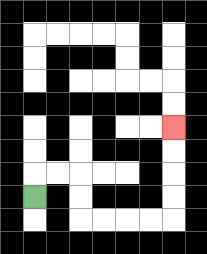{'start': '[1, 8]', 'end': '[7, 5]', 'path_directions': 'U,R,R,D,D,R,R,R,R,U,U,U,U', 'path_coordinates': '[[1, 8], [1, 7], [2, 7], [3, 7], [3, 8], [3, 9], [4, 9], [5, 9], [6, 9], [7, 9], [7, 8], [7, 7], [7, 6], [7, 5]]'}